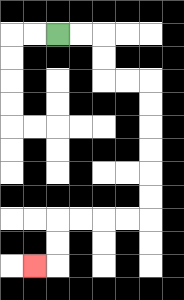{'start': '[2, 1]', 'end': '[1, 11]', 'path_directions': 'R,R,D,D,R,R,D,D,D,D,D,D,L,L,L,L,D,D,L', 'path_coordinates': '[[2, 1], [3, 1], [4, 1], [4, 2], [4, 3], [5, 3], [6, 3], [6, 4], [6, 5], [6, 6], [6, 7], [6, 8], [6, 9], [5, 9], [4, 9], [3, 9], [2, 9], [2, 10], [2, 11], [1, 11]]'}